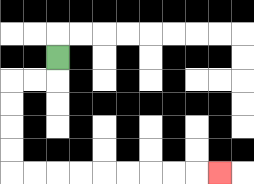{'start': '[2, 2]', 'end': '[9, 7]', 'path_directions': 'D,L,L,D,D,D,D,R,R,R,R,R,R,R,R,R', 'path_coordinates': '[[2, 2], [2, 3], [1, 3], [0, 3], [0, 4], [0, 5], [0, 6], [0, 7], [1, 7], [2, 7], [3, 7], [4, 7], [5, 7], [6, 7], [7, 7], [8, 7], [9, 7]]'}